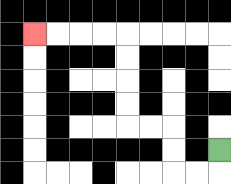{'start': '[9, 6]', 'end': '[1, 1]', 'path_directions': 'D,L,L,U,U,L,L,U,U,U,U,L,L,L,L', 'path_coordinates': '[[9, 6], [9, 7], [8, 7], [7, 7], [7, 6], [7, 5], [6, 5], [5, 5], [5, 4], [5, 3], [5, 2], [5, 1], [4, 1], [3, 1], [2, 1], [1, 1]]'}